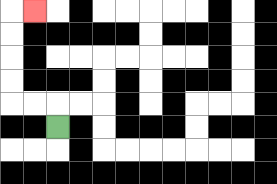{'start': '[2, 5]', 'end': '[1, 0]', 'path_directions': 'U,L,L,U,U,U,U,R', 'path_coordinates': '[[2, 5], [2, 4], [1, 4], [0, 4], [0, 3], [0, 2], [0, 1], [0, 0], [1, 0]]'}